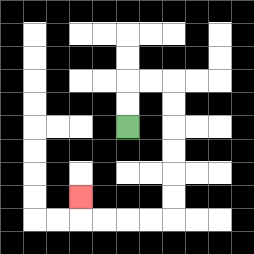{'start': '[5, 5]', 'end': '[3, 8]', 'path_directions': 'U,U,R,R,D,D,D,D,D,D,L,L,L,L,U', 'path_coordinates': '[[5, 5], [5, 4], [5, 3], [6, 3], [7, 3], [7, 4], [7, 5], [7, 6], [7, 7], [7, 8], [7, 9], [6, 9], [5, 9], [4, 9], [3, 9], [3, 8]]'}